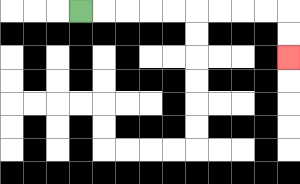{'start': '[3, 0]', 'end': '[12, 2]', 'path_directions': 'R,R,R,R,R,R,R,R,R,D,D', 'path_coordinates': '[[3, 0], [4, 0], [5, 0], [6, 0], [7, 0], [8, 0], [9, 0], [10, 0], [11, 0], [12, 0], [12, 1], [12, 2]]'}